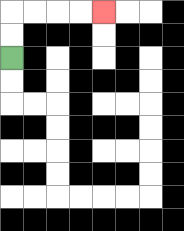{'start': '[0, 2]', 'end': '[4, 0]', 'path_directions': 'U,U,R,R,R,R', 'path_coordinates': '[[0, 2], [0, 1], [0, 0], [1, 0], [2, 0], [3, 0], [4, 0]]'}